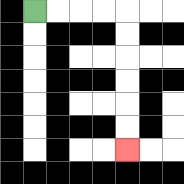{'start': '[1, 0]', 'end': '[5, 6]', 'path_directions': 'R,R,R,R,D,D,D,D,D,D', 'path_coordinates': '[[1, 0], [2, 0], [3, 0], [4, 0], [5, 0], [5, 1], [5, 2], [5, 3], [5, 4], [5, 5], [5, 6]]'}